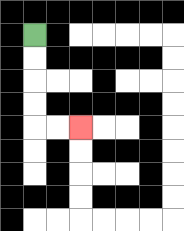{'start': '[1, 1]', 'end': '[3, 5]', 'path_directions': 'D,D,D,D,R,R', 'path_coordinates': '[[1, 1], [1, 2], [1, 3], [1, 4], [1, 5], [2, 5], [3, 5]]'}